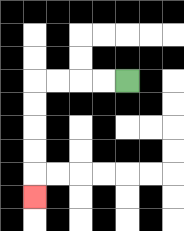{'start': '[5, 3]', 'end': '[1, 8]', 'path_directions': 'L,L,L,L,D,D,D,D,D', 'path_coordinates': '[[5, 3], [4, 3], [3, 3], [2, 3], [1, 3], [1, 4], [1, 5], [1, 6], [1, 7], [1, 8]]'}